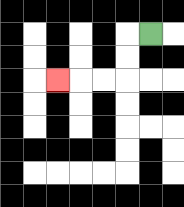{'start': '[6, 1]', 'end': '[2, 3]', 'path_directions': 'L,D,D,L,L,L', 'path_coordinates': '[[6, 1], [5, 1], [5, 2], [5, 3], [4, 3], [3, 3], [2, 3]]'}